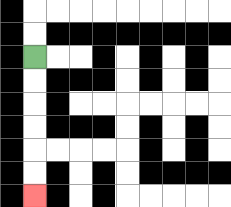{'start': '[1, 2]', 'end': '[1, 8]', 'path_directions': 'D,D,D,D,D,D', 'path_coordinates': '[[1, 2], [1, 3], [1, 4], [1, 5], [1, 6], [1, 7], [1, 8]]'}